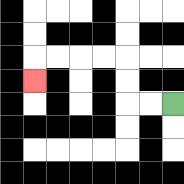{'start': '[7, 4]', 'end': '[1, 3]', 'path_directions': 'L,L,U,U,L,L,L,L,D', 'path_coordinates': '[[7, 4], [6, 4], [5, 4], [5, 3], [5, 2], [4, 2], [3, 2], [2, 2], [1, 2], [1, 3]]'}